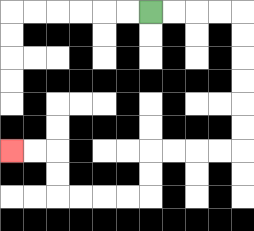{'start': '[6, 0]', 'end': '[0, 6]', 'path_directions': 'R,R,R,R,D,D,D,D,D,D,L,L,L,L,D,D,L,L,L,L,U,U,L,L', 'path_coordinates': '[[6, 0], [7, 0], [8, 0], [9, 0], [10, 0], [10, 1], [10, 2], [10, 3], [10, 4], [10, 5], [10, 6], [9, 6], [8, 6], [7, 6], [6, 6], [6, 7], [6, 8], [5, 8], [4, 8], [3, 8], [2, 8], [2, 7], [2, 6], [1, 6], [0, 6]]'}